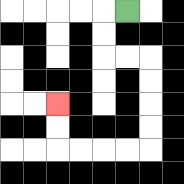{'start': '[5, 0]', 'end': '[2, 4]', 'path_directions': 'L,D,D,R,R,D,D,D,D,L,L,L,L,U,U', 'path_coordinates': '[[5, 0], [4, 0], [4, 1], [4, 2], [5, 2], [6, 2], [6, 3], [6, 4], [6, 5], [6, 6], [5, 6], [4, 6], [3, 6], [2, 6], [2, 5], [2, 4]]'}